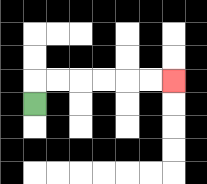{'start': '[1, 4]', 'end': '[7, 3]', 'path_directions': 'U,R,R,R,R,R,R', 'path_coordinates': '[[1, 4], [1, 3], [2, 3], [3, 3], [4, 3], [5, 3], [6, 3], [7, 3]]'}